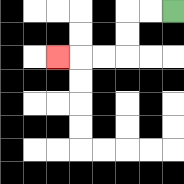{'start': '[7, 0]', 'end': '[2, 2]', 'path_directions': 'L,L,D,D,L,L,L', 'path_coordinates': '[[7, 0], [6, 0], [5, 0], [5, 1], [5, 2], [4, 2], [3, 2], [2, 2]]'}